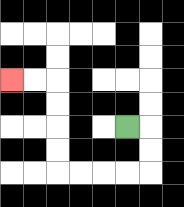{'start': '[5, 5]', 'end': '[0, 3]', 'path_directions': 'R,D,D,L,L,L,L,U,U,U,U,L,L', 'path_coordinates': '[[5, 5], [6, 5], [6, 6], [6, 7], [5, 7], [4, 7], [3, 7], [2, 7], [2, 6], [2, 5], [2, 4], [2, 3], [1, 3], [0, 3]]'}